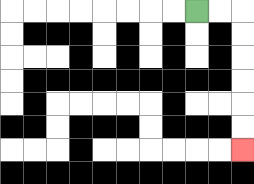{'start': '[8, 0]', 'end': '[10, 6]', 'path_directions': 'R,R,D,D,D,D,D,D', 'path_coordinates': '[[8, 0], [9, 0], [10, 0], [10, 1], [10, 2], [10, 3], [10, 4], [10, 5], [10, 6]]'}